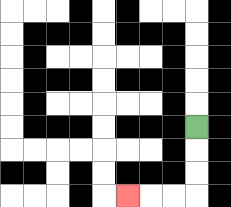{'start': '[8, 5]', 'end': '[5, 8]', 'path_directions': 'D,D,D,L,L,L', 'path_coordinates': '[[8, 5], [8, 6], [8, 7], [8, 8], [7, 8], [6, 8], [5, 8]]'}